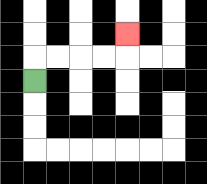{'start': '[1, 3]', 'end': '[5, 1]', 'path_directions': 'U,R,R,R,R,U', 'path_coordinates': '[[1, 3], [1, 2], [2, 2], [3, 2], [4, 2], [5, 2], [5, 1]]'}